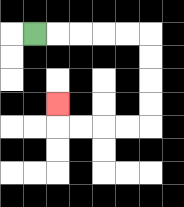{'start': '[1, 1]', 'end': '[2, 4]', 'path_directions': 'R,R,R,R,R,D,D,D,D,L,L,L,L,U', 'path_coordinates': '[[1, 1], [2, 1], [3, 1], [4, 1], [5, 1], [6, 1], [6, 2], [6, 3], [6, 4], [6, 5], [5, 5], [4, 5], [3, 5], [2, 5], [2, 4]]'}